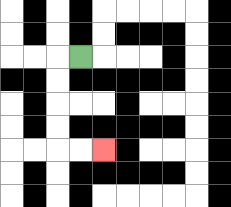{'start': '[3, 2]', 'end': '[4, 6]', 'path_directions': 'L,D,D,D,D,R,R', 'path_coordinates': '[[3, 2], [2, 2], [2, 3], [2, 4], [2, 5], [2, 6], [3, 6], [4, 6]]'}